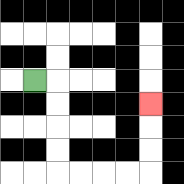{'start': '[1, 3]', 'end': '[6, 4]', 'path_directions': 'R,D,D,D,D,R,R,R,R,U,U,U', 'path_coordinates': '[[1, 3], [2, 3], [2, 4], [2, 5], [2, 6], [2, 7], [3, 7], [4, 7], [5, 7], [6, 7], [6, 6], [6, 5], [6, 4]]'}